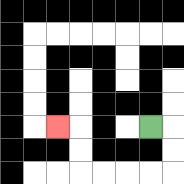{'start': '[6, 5]', 'end': '[2, 5]', 'path_directions': 'R,D,D,L,L,L,L,U,U,L', 'path_coordinates': '[[6, 5], [7, 5], [7, 6], [7, 7], [6, 7], [5, 7], [4, 7], [3, 7], [3, 6], [3, 5], [2, 5]]'}